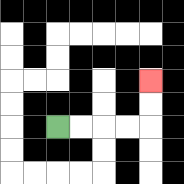{'start': '[2, 5]', 'end': '[6, 3]', 'path_directions': 'R,R,R,R,U,U', 'path_coordinates': '[[2, 5], [3, 5], [4, 5], [5, 5], [6, 5], [6, 4], [6, 3]]'}